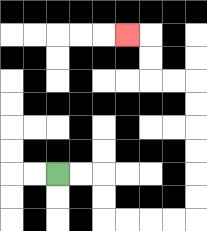{'start': '[2, 7]', 'end': '[5, 1]', 'path_directions': 'R,R,D,D,R,R,R,R,U,U,U,U,U,U,L,L,U,U,L', 'path_coordinates': '[[2, 7], [3, 7], [4, 7], [4, 8], [4, 9], [5, 9], [6, 9], [7, 9], [8, 9], [8, 8], [8, 7], [8, 6], [8, 5], [8, 4], [8, 3], [7, 3], [6, 3], [6, 2], [6, 1], [5, 1]]'}